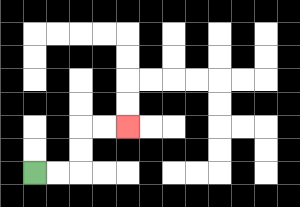{'start': '[1, 7]', 'end': '[5, 5]', 'path_directions': 'R,R,U,U,R,R', 'path_coordinates': '[[1, 7], [2, 7], [3, 7], [3, 6], [3, 5], [4, 5], [5, 5]]'}